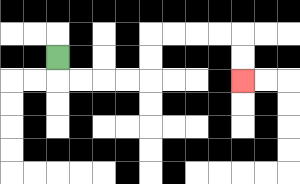{'start': '[2, 2]', 'end': '[10, 3]', 'path_directions': 'D,R,R,R,R,U,U,R,R,R,R,D,D', 'path_coordinates': '[[2, 2], [2, 3], [3, 3], [4, 3], [5, 3], [6, 3], [6, 2], [6, 1], [7, 1], [8, 1], [9, 1], [10, 1], [10, 2], [10, 3]]'}